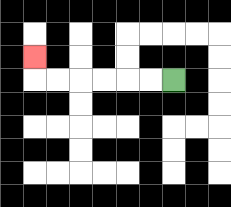{'start': '[7, 3]', 'end': '[1, 2]', 'path_directions': 'L,L,L,L,L,L,U', 'path_coordinates': '[[7, 3], [6, 3], [5, 3], [4, 3], [3, 3], [2, 3], [1, 3], [1, 2]]'}